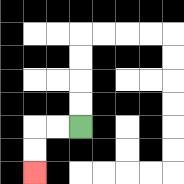{'start': '[3, 5]', 'end': '[1, 7]', 'path_directions': 'L,L,D,D', 'path_coordinates': '[[3, 5], [2, 5], [1, 5], [1, 6], [1, 7]]'}